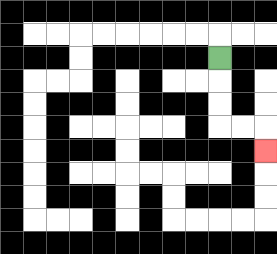{'start': '[9, 2]', 'end': '[11, 6]', 'path_directions': 'D,D,D,R,R,D', 'path_coordinates': '[[9, 2], [9, 3], [9, 4], [9, 5], [10, 5], [11, 5], [11, 6]]'}